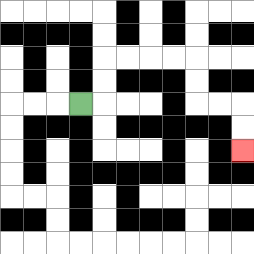{'start': '[3, 4]', 'end': '[10, 6]', 'path_directions': 'R,U,U,R,R,R,R,D,D,R,R,D,D', 'path_coordinates': '[[3, 4], [4, 4], [4, 3], [4, 2], [5, 2], [6, 2], [7, 2], [8, 2], [8, 3], [8, 4], [9, 4], [10, 4], [10, 5], [10, 6]]'}